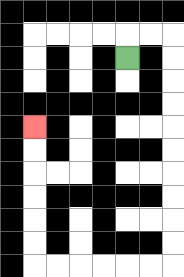{'start': '[5, 2]', 'end': '[1, 5]', 'path_directions': 'U,R,R,D,D,D,D,D,D,D,D,D,D,L,L,L,L,L,L,U,U,U,U,U,U', 'path_coordinates': '[[5, 2], [5, 1], [6, 1], [7, 1], [7, 2], [7, 3], [7, 4], [7, 5], [7, 6], [7, 7], [7, 8], [7, 9], [7, 10], [7, 11], [6, 11], [5, 11], [4, 11], [3, 11], [2, 11], [1, 11], [1, 10], [1, 9], [1, 8], [1, 7], [1, 6], [1, 5]]'}